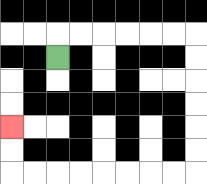{'start': '[2, 2]', 'end': '[0, 5]', 'path_directions': 'U,R,R,R,R,R,R,D,D,D,D,D,D,L,L,L,L,L,L,L,L,U,U', 'path_coordinates': '[[2, 2], [2, 1], [3, 1], [4, 1], [5, 1], [6, 1], [7, 1], [8, 1], [8, 2], [8, 3], [8, 4], [8, 5], [8, 6], [8, 7], [7, 7], [6, 7], [5, 7], [4, 7], [3, 7], [2, 7], [1, 7], [0, 7], [0, 6], [0, 5]]'}